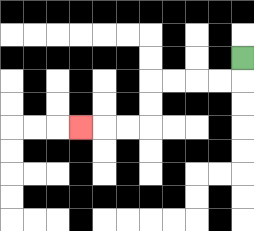{'start': '[10, 2]', 'end': '[3, 5]', 'path_directions': 'D,L,L,L,L,D,D,L,L,L', 'path_coordinates': '[[10, 2], [10, 3], [9, 3], [8, 3], [7, 3], [6, 3], [6, 4], [6, 5], [5, 5], [4, 5], [3, 5]]'}